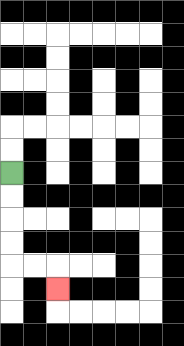{'start': '[0, 7]', 'end': '[2, 12]', 'path_directions': 'D,D,D,D,R,R,D', 'path_coordinates': '[[0, 7], [0, 8], [0, 9], [0, 10], [0, 11], [1, 11], [2, 11], [2, 12]]'}